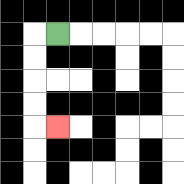{'start': '[2, 1]', 'end': '[2, 5]', 'path_directions': 'L,D,D,D,D,R', 'path_coordinates': '[[2, 1], [1, 1], [1, 2], [1, 3], [1, 4], [1, 5], [2, 5]]'}